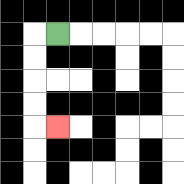{'start': '[2, 1]', 'end': '[2, 5]', 'path_directions': 'L,D,D,D,D,R', 'path_coordinates': '[[2, 1], [1, 1], [1, 2], [1, 3], [1, 4], [1, 5], [2, 5]]'}